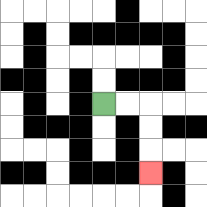{'start': '[4, 4]', 'end': '[6, 7]', 'path_directions': 'R,R,D,D,D', 'path_coordinates': '[[4, 4], [5, 4], [6, 4], [6, 5], [6, 6], [6, 7]]'}